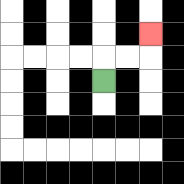{'start': '[4, 3]', 'end': '[6, 1]', 'path_directions': 'U,R,R,U', 'path_coordinates': '[[4, 3], [4, 2], [5, 2], [6, 2], [6, 1]]'}